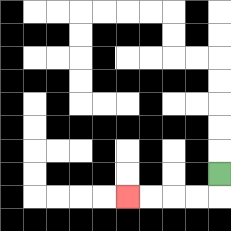{'start': '[9, 7]', 'end': '[5, 8]', 'path_directions': 'D,L,L,L,L', 'path_coordinates': '[[9, 7], [9, 8], [8, 8], [7, 8], [6, 8], [5, 8]]'}